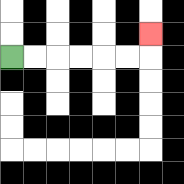{'start': '[0, 2]', 'end': '[6, 1]', 'path_directions': 'R,R,R,R,R,R,U', 'path_coordinates': '[[0, 2], [1, 2], [2, 2], [3, 2], [4, 2], [5, 2], [6, 2], [6, 1]]'}